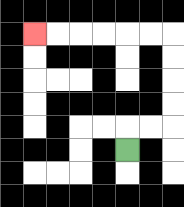{'start': '[5, 6]', 'end': '[1, 1]', 'path_directions': 'U,R,R,U,U,U,U,L,L,L,L,L,L', 'path_coordinates': '[[5, 6], [5, 5], [6, 5], [7, 5], [7, 4], [7, 3], [7, 2], [7, 1], [6, 1], [5, 1], [4, 1], [3, 1], [2, 1], [1, 1]]'}